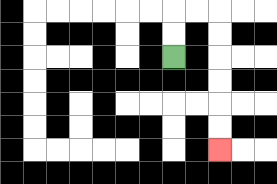{'start': '[7, 2]', 'end': '[9, 6]', 'path_directions': 'U,U,R,R,D,D,D,D,D,D', 'path_coordinates': '[[7, 2], [7, 1], [7, 0], [8, 0], [9, 0], [9, 1], [9, 2], [9, 3], [9, 4], [9, 5], [9, 6]]'}